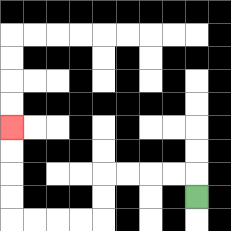{'start': '[8, 8]', 'end': '[0, 5]', 'path_directions': 'U,L,L,L,L,D,D,L,L,L,L,U,U,U,U', 'path_coordinates': '[[8, 8], [8, 7], [7, 7], [6, 7], [5, 7], [4, 7], [4, 8], [4, 9], [3, 9], [2, 9], [1, 9], [0, 9], [0, 8], [0, 7], [0, 6], [0, 5]]'}